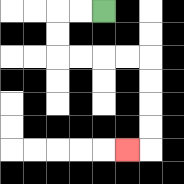{'start': '[4, 0]', 'end': '[5, 6]', 'path_directions': 'L,L,D,D,R,R,R,R,D,D,D,D,L', 'path_coordinates': '[[4, 0], [3, 0], [2, 0], [2, 1], [2, 2], [3, 2], [4, 2], [5, 2], [6, 2], [6, 3], [6, 4], [6, 5], [6, 6], [5, 6]]'}